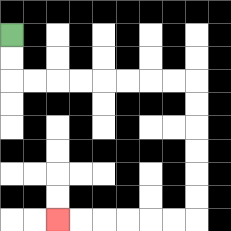{'start': '[0, 1]', 'end': '[2, 9]', 'path_directions': 'D,D,R,R,R,R,R,R,R,R,D,D,D,D,D,D,L,L,L,L,L,L', 'path_coordinates': '[[0, 1], [0, 2], [0, 3], [1, 3], [2, 3], [3, 3], [4, 3], [5, 3], [6, 3], [7, 3], [8, 3], [8, 4], [8, 5], [8, 6], [8, 7], [8, 8], [8, 9], [7, 9], [6, 9], [5, 9], [4, 9], [3, 9], [2, 9]]'}